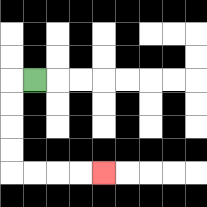{'start': '[1, 3]', 'end': '[4, 7]', 'path_directions': 'L,D,D,D,D,R,R,R,R', 'path_coordinates': '[[1, 3], [0, 3], [0, 4], [0, 5], [0, 6], [0, 7], [1, 7], [2, 7], [3, 7], [4, 7]]'}